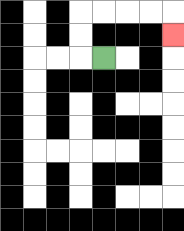{'start': '[4, 2]', 'end': '[7, 1]', 'path_directions': 'L,U,U,R,R,R,R,D', 'path_coordinates': '[[4, 2], [3, 2], [3, 1], [3, 0], [4, 0], [5, 0], [6, 0], [7, 0], [7, 1]]'}